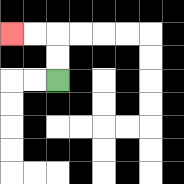{'start': '[2, 3]', 'end': '[0, 1]', 'path_directions': 'U,U,L,L', 'path_coordinates': '[[2, 3], [2, 2], [2, 1], [1, 1], [0, 1]]'}